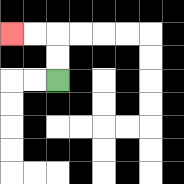{'start': '[2, 3]', 'end': '[0, 1]', 'path_directions': 'U,U,L,L', 'path_coordinates': '[[2, 3], [2, 2], [2, 1], [1, 1], [0, 1]]'}